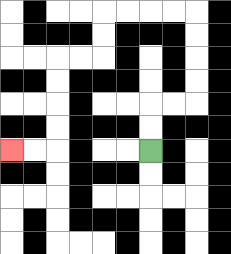{'start': '[6, 6]', 'end': '[0, 6]', 'path_directions': 'U,U,R,R,U,U,U,U,L,L,L,L,D,D,L,L,D,D,D,D,L,L', 'path_coordinates': '[[6, 6], [6, 5], [6, 4], [7, 4], [8, 4], [8, 3], [8, 2], [8, 1], [8, 0], [7, 0], [6, 0], [5, 0], [4, 0], [4, 1], [4, 2], [3, 2], [2, 2], [2, 3], [2, 4], [2, 5], [2, 6], [1, 6], [0, 6]]'}